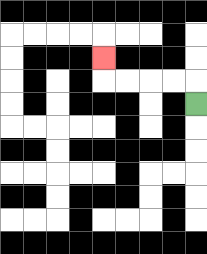{'start': '[8, 4]', 'end': '[4, 2]', 'path_directions': 'U,L,L,L,L,U', 'path_coordinates': '[[8, 4], [8, 3], [7, 3], [6, 3], [5, 3], [4, 3], [4, 2]]'}